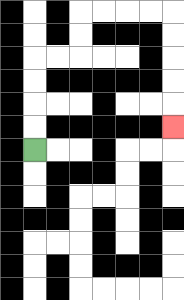{'start': '[1, 6]', 'end': '[7, 5]', 'path_directions': 'U,U,U,U,R,R,U,U,R,R,R,R,D,D,D,D,D', 'path_coordinates': '[[1, 6], [1, 5], [1, 4], [1, 3], [1, 2], [2, 2], [3, 2], [3, 1], [3, 0], [4, 0], [5, 0], [6, 0], [7, 0], [7, 1], [7, 2], [7, 3], [7, 4], [7, 5]]'}